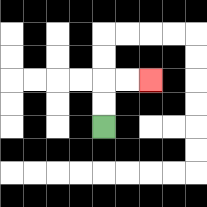{'start': '[4, 5]', 'end': '[6, 3]', 'path_directions': 'U,U,R,R', 'path_coordinates': '[[4, 5], [4, 4], [4, 3], [5, 3], [6, 3]]'}